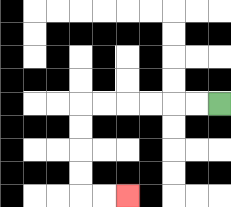{'start': '[9, 4]', 'end': '[5, 8]', 'path_directions': 'L,L,L,L,L,L,D,D,D,D,R,R', 'path_coordinates': '[[9, 4], [8, 4], [7, 4], [6, 4], [5, 4], [4, 4], [3, 4], [3, 5], [3, 6], [3, 7], [3, 8], [4, 8], [5, 8]]'}